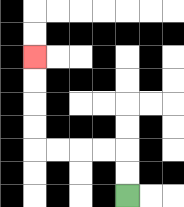{'start': '[5, 8]', 'end': '[1, 2]', 'path_directions': 'U,U,L,L,L,L,U,U,U,U', 'path_coordinates': '[[5, 8], [5, 7], [5, 6], [4, 6], [3, 6], [2, 6], [1, 6], [1, 5], [1, 4], [1, 3], [1, 2]]'}